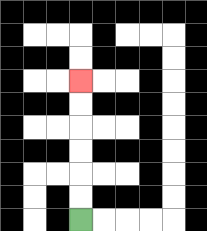{'start': '[3, 9]', 'end': '[3, 3]', 'path_directions': 'U,U,U,U,U,U', 'path_coordinates': '[[3, 9], [3, 8], [3, 7], [3, 6], [3, 5], [3, 4], [3, 3]]'}